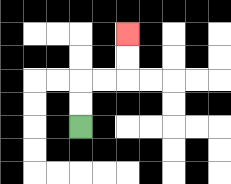{'start': '[3, 5]', 'end': '[5, 1]', 'path_directions': 'U,U,R,R,U,U', 'path_coordinates': '[[3, 5], [3, 4], [3, 3], [4, 3], [5, 3], [5, 2], [5, 1]]'}